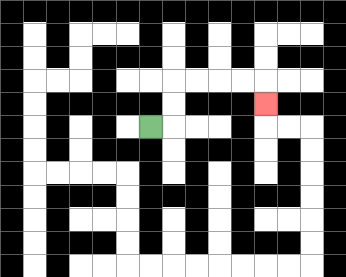{'start': '[6, 5]', 'end': '[11, 4]', 'path_directions': 'R,U,U,R,R,R,R,D', 'path_coordinates': '[[6, 5], [7, 5], [7, 4], [7, 3], [8, 3], [9, 3], [10, 3], [11, 3], [11, 4]]'}